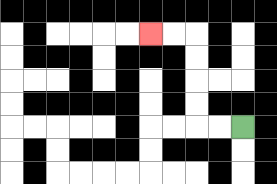{'start': '[10, 5]', 'end': '[6, 1]', 'path_directions': 'L,L,U,U,U,U,L,L', 'path_coordinates': '[[10, 5], [9, 5], [8, 5], [8, 4], [8, 3], [8, 2], [8, 1], [7, 1], [6, 1]]'}